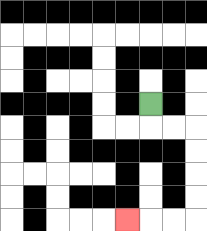{'start': '[6, 4]', 'end': '[5, 9]', 'path_directions': 'D,R,R,D,D,D,D,L,L,L', 'path_coordinates': '[[6, 4], [6, 5], [7, 5], [8, 5], [8, 6], [8, 7], [8, 8], [8, 9], [7, 9], [6, 9], [5, 9]]'}